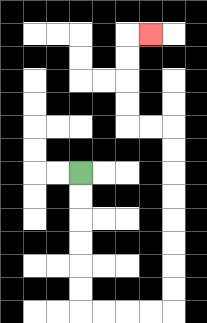{'start': '[3, 7]', 'end': '[6, 1]', 'path_directions': 'D,D,D,D,D,D,R,R,R,R,U,U,U,U,U,U,U,U,L,L,U,U,U,U,R', 'path_coordinates': '[[3, 7], [3, 8], [3, 9], [3, 10], [3, 11], [3, 12], [3, 13], [4, 13], [5, 13], [6, 13], [7, 13], [7, 12], [7, 11], [7, 10], [7, 9], [7, 8], [7, 7], [7, 6], [7, 5], [6, 5], [5, 5], [5, 4], [5, 3], [5, 2], [5, 1], [6, 1]]'}